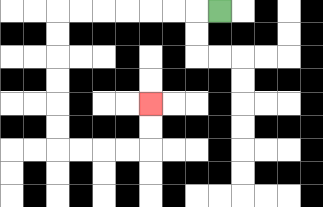{'start': '[9, 0]', 'end': '[6, 4]', 'path_directions': 'L,L,L,L,L,L,L,D,D,D,D,D,D,R,R,R,R,U,U', 'path_coordinates': '[[9, 0], [8, 0], [7, 0], [6, 0], [5, 0], [4, 0], [3, 0], [2, 0], [2, 1], [2, 2], [2, 3], [2, 4], [2, 5], [2, 6], [3, 6], [4, 6], [5, 6], [6, 6], [6, 5], [6, 4]]'}